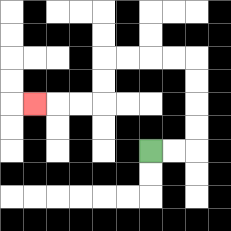{'start': '[6, 6]', 'end': '[1, 4]', 'path_directions': 'R,R,U,U,U,U,L,L,L,L,D,D,L,L,L', 'path_coordinates': '[[6, 6], [7, 6], [8, 6], [8, 5], [8, 4], [8, 3], [8, 2], [7, 2], [6, 2], [5, 2], [4, 2], [4, 3], [4, 4], [3, 4], [2, 4], [1, 4]]'}